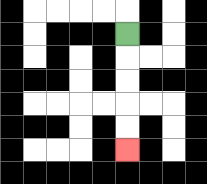{'start': '[5, 1]', 'end': '[5, 6]', 'path_directions': 'D,D,D,D,D', 'path_coordinates': '[[5, 1], [5, 2], [5, 3], [5, 4], [5, 5], [5, 6]]'}